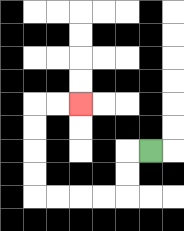{'start': '[6, 6]', 'end': '[3, 4]', 'path_directions': 'L,D,D,L,L,L,L,U,U,U,U,R,R', 'path_coordinates': '[[6, 6], [5, 6], [5, 7], [5, 8], [4, 8], [3, 8], [2, 8], [1, 8], [1, 7], [1, 6], [1, 5], [1, 4], [2, 4], [3, 4]]'}